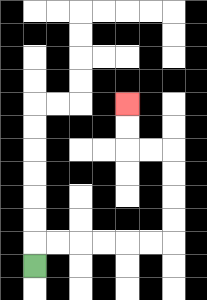{'start': '[1, 11]', 'end': '[5, 4]', 'path_directions': 'U,R,R,R,R,R,R,U,U,U,U,L,L,U,U', 'path_coordinates': '[[1, 11], [1, 10], [2, 10], [3, 10], [4, 10], [5, 10], [6, 10], [7, 10], [7, 9], [7, 8], [7, 7], [7, 6], [6, 6], [5, 6], [5, 5], [5, 4]]'}